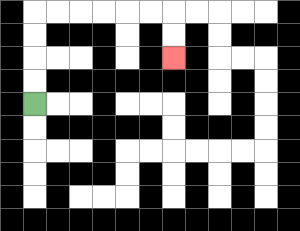{'start': '[1, 4]', 'end': '[7, 2]', 'path_directions': 'U,U,U,U,R,R,R,R,R,R,D,D', 'path_coordinates': '[[1, 4], [1, 3], [1, 2], [1, 1], [1, 0], [2, 0], [3, 0], [4, 0], [5, 0], [6, 0], [7, 0], [7, 1], [7, 2]]'}